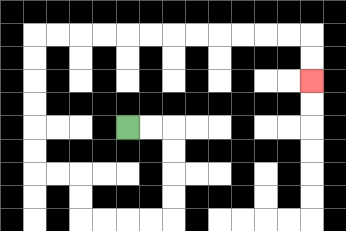{'start': '[5, 5]', 'end': '[13, 3]', 'path_directions': 'R,R,D,D,D,D,L,L,L,L,U,U,L,L,U,U,U,U,U,U,R,R,R,R,R,R,R,R,R,R,R,R,D,D', 'path_coordinates': '[[5, 5], [6, 5], [7, 5], [7, 6], [7, 7], [7, 8], [7, 9], [6, 9], [5, 9], [4, 9], [3, 9], [3, 8], [3, 7], [2, 7], [1, 7], [1, 6], [1, 5], [1, 4], [1, 3], [1, 2], [1, 1], [2, 1], [3, 1], [4, 1], [5, 1], [6, 1], [7, 1], [8, 1], [9, 1], [10, 1], [11, 1], [12, 1], [13, 1], [13, 2], [13, 3]]'}